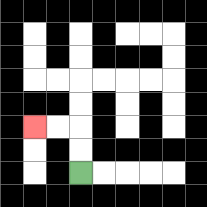{'start': '[3, 7]', 'end': '[1, 5]', 'path_directions': 'U,U,L,L', 'path_coordinates': '[[3, 7], [3, 6], [3, 5], [2, 5], [1, 5]]'}